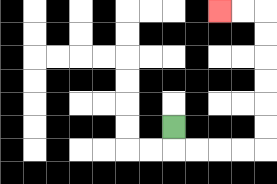{'start': '[7, 5]', 'end': '[9, 0]', 'path_directions': 'D,R,R,R,R,U,U,U,U,U,U,L,L', 'path_coordinates': '[[7, 5], [7, 6], [8, 6], [9, 6], [10, 6], [11, 6], [11, 5], [11, 4], [11, 3], [11, 2], [11, 1], [11, 0], [10, 0], [9, 0]]'}